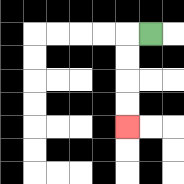{'start': '[6, 1]', 'end': '[5, 5]', 'path_directions': 'L,D,D,D,D', 'path_coordinates': '[[6, 1], [5, 1], [5, 2], [5, 3], [5, 4], [5, 5]]'}